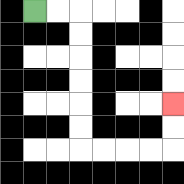{'start': '[1, 0]', 'end': '[7, 4]', 'path_directions': 'R,R,D,D,D,D,D,D,R,R,R,R,U,U', 'path_coordinates': '[[1, 0], [2, 0], [3, 0], [3, 1], [3, 2], [3, 3], [3, 4], [3, 5], [3, 6], [4, 6], [5, 6], [6, 6], [7, 6], [7, 5], [7, 4]]'}